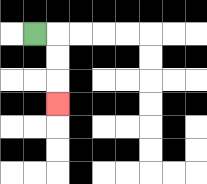{'start': '[1, 1]', 'end': '[2, 4]', 'path_directions': 'R,D,D,D', 'path_coordinates': '[[1, 1], [2, 1], [2, 2], [2, 3], [2, 4]]'}